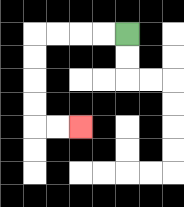{'start': '[5, 1]', 'end': '[3, 5]', 'path_directions': 'L,L,L,L,D,D,D,D,R,R', 'path_coordinates': '[[5, 1], [4, 1], [3, 1], [2, 1], [1, 1], [1, 2], [1, 3], [1, 4], [1, 5], [2, 5], [3, 5]]'}